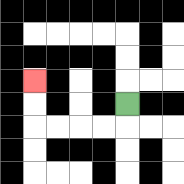{'start': '[5, 4]', 'end': '[1, 3]', 'path_directions': 'D,L,L,L,L,U,U', 'path_coordinates': '[[5, 4], [5, 5], [4, 5], [3, 5], [2, 5], [1, 5], [1, 4], [1, 3]]'}